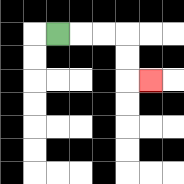{'start': '[2, 1]', 'end': '[6, 3]', 'path_directions': 'R,R,R,D,D,R', 'path_coordinates': '[[2, 1], [3, 1], [4, 1], [5, 1], [5, 2], [5, 3], [6, 3]]'}